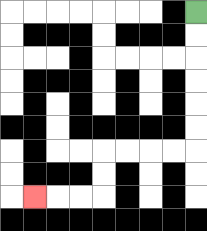{'start': '[8, 0]', 'end': '[1, 8]', 'path_directions': 'D,D,D,D,D,D,L,L,L,L,D,D,L,L,L', 'path_coordinates': '[[8, 0], [8, 1], [8, 2], [8, 3], [8, 4], [8, 5], [8, 6], [7, 6], [6, 6], [5, 6], [4, 6], [4, 7], [4, 8], [3, 8], [2, 8], [1, 8]]'}